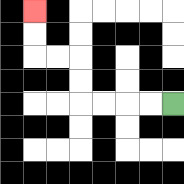{'start': '[7, 4]', 'end': '[1, 0]', 'path_directions': 'L,L,L,L,U,U,L,L,U,U', 'path_coordinates': '[[7, 4], [6, 4], [5, 4], [4, 4], [3, 4], [3, 3], [3, 2], [2, 2], [1, 2], [1, 1], [1, 0]]'}